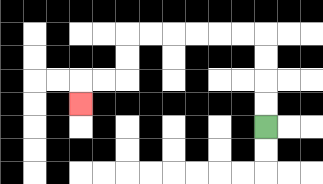{'start': '[11, 5]', 'end': '[3, 4]', 'path_directions': 'U,U,U,U,L,L,L,L,L,L,D,D,L,L,D', 'path_coordinates': '[[11, 5], [11, 4], [11, 3], [11, 2], [11, 1], [10, 1], [9, 1], [8, 1], [7, 1], [6, 1], [5, 1], [5, 2], [5, 3], [4, 3], [3, 3], [3, 4]]'}